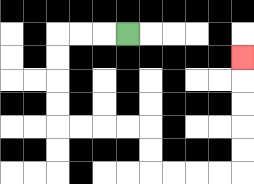{'start': '[5, 1]', 'end': '[10, 2]', 'path_directions': 'L,L,L,D,D,D,D,R,R,R,R,D,D,R,R,R,R,U,U,U,U,U', 'path_coordinates': '[[5, 1], [4, 1], [3, 1], [2, 1], [2, 2], [2, 3], [2, 4], [2, 5], [3, 5], [4, 5], [5, 5], [6, 5], [6, 6], [6, 7], [7, 7], [8, 7], [9, 7], [10, 7], [10, 6], [10, 5], [10, 4], [10, 3], [10, 2]]'}